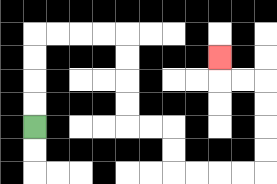{'start': '[1, 5]', 'end': '[9, 2]', 'path_directions': 'U,U,U,U,R,R,R,R,D,D,D,D,R,R,D,D,R,R,R,R,U,U,U,U,L,L,U', 'path_coordinates': '[[1, 5], [1, 4], [1, 3], [1, 2], [1, 1], [2, 1], [3, 1], [4, 1], [5, 1], [5, 2], [5, 3], [5, 4], [5, 5], [6, 5], [7, 5], [7, 6], [7, 7], [8, 7], [9, 7], [10, 7], [11, 7], [11, 6], [11, 5], [11, 4], [11, 3], [10, 3], [9, 3], [9, 2]]'}